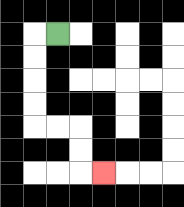{'start': '[2, 1]', 'end': '[4, 7]', 'path_directions': 'L,D,D,D,D,R,R,D,D,R', 'path_coordinates': '[[2, 1], [1, 1], [1, 2], [1, 3], [1, 4], [1, 5], [2, 5], [3, 5], [3, 6], [3, 7], [4, 7]]'}